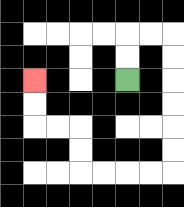{'start': '[5, 3]', 'end': '[1, 3]', 'path_directions': 'U,U,R,R,D,D,D,D,D,D,L,L,L,L,U,U,L,L,U,U', 'path_coordinates': '[[5, 3], [5, 2], [5, 1], [6, 1], [7, 1], [7, 2], [7, 3], [7, 4], [7, 5], [7, 6], [7, 7], [6, 7], [5, 7], [4, 7], [3, 7], [3, 6], [3, 5], [2, 5], [1, 5], [1, 4], [1, 3]]'}